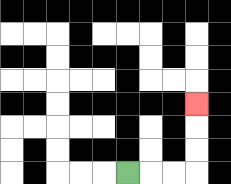{'start': '[5, 7]', 'end': '[8, 4]', 'path_directions': 'R,R,R,U,U,U', 'path_coordinates': '[[5, 7], [6, 7], [7, 7], [8, 7], [8, 6], [8, 5], [8, 4]]'}